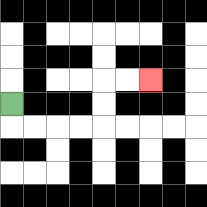{'start': '[0, 4]', 'end': '[6, 3]', 'path_directions': 'D,R,R,R,R,U,U,R,R', 'path_coordinates': '[[0, 4], [0, 5], [1, 5], [2, 5], [3, 5], [4, 5], [4, 4], [4, 3], [5, 3], [6, 3]]'}